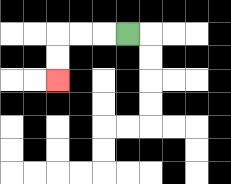{'start': '[5, 1]', 'end': '[2, 3]', 'path_directions': 'L,L,L,D,D', 'path_coordinates': '[[5, 1], [4, 1], [3, 1], [2, 1], [2, 2], [2, 3]]'}